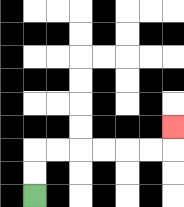{'start': '[1, 8]', 'end': '[7, 5]', 'path_directions': 'U,U,R,R,R,R,R,R,U', 'path_coordinates': '[[1, 8], [1, 7], [1, 6], [2, 6], [3, 6], [4, 6], [5, 6], [6, 6], [7, 6], [7, 5]]'}